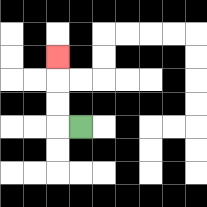{'start': '[3, 5]', 'end': '[2, 2]', 'path_directions': 'L,U,U,U', 'path_coordinates': '[[3, 5], [2, 5], [2, 4], [2, 3], [2, 2]]'}